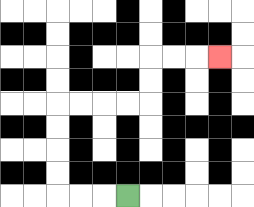{'start': '[5, 8]', 'end': '[9, 2]', 'path_directions': 'L,L,L,U,U,U,U,R,R,R,R,U,U,R,R,R', 'path_coordinates': '[[5, 8], [4, 8], [3, 8], [2, 8], [2, 7], [2, 6], [2, 5], [2, 4], [3, 4], [4, 4], [5, 4], [6, 4], [6, 3], [6, 2], [7, 2], [8, 2], [9, 2]]'}